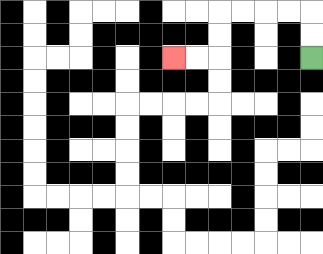{'start': '[13, 2]', 'end': '[7, 2]', 'path_directions': 'U,U,L,L,L,L,D,D,L,L', 'path_coordinates': '[[13, 2], [13, 1], [13, 0], [12, 0], [11, 0], [10, 0], [9, 0], [9, 1], [9, 2], [8, 2], [7, 2]]'}